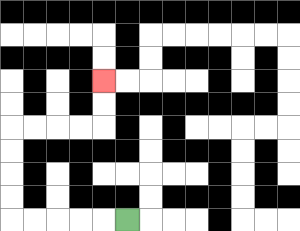{'start': '[5, 9]', 'end': '[4, 3]', 'path_directions': 'L,L,L,L,L,U,U,U,U,R,R,R,R,U,U', 'path_coordinates': '[[5, 9], [4, 9], [3, 9], [2, 9], [1, 9], [0, 9], [0, 8], [0, 7], [0, 6], [0, 5], [1, 5], [2, 5], [3, 5], [4, 5], [4, 4], [4, 3]]'}